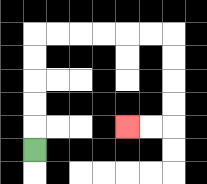{'start': '[1, 6]', 'end': '[5, 5]', 'path_directions': 'U,U,U,U,U,R,R,R,R,R,R,D,D,D,D,L,L', 'path_coordinates': '[[1, 6], [1, 5], [1, 4], [1, 3], [1, 2], [1, 1], [2, 1], [3, 1], [4, 1], [5, 1], [6, 1], [7, 1], [7, 2], [7, 3], [7, 4], [7, 5], [6, 5], [5, 5]]'}